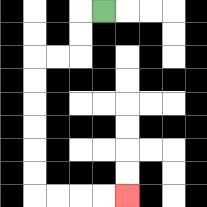{'start': '[4, 0]', 'end': '[5, 8]', 'path_directions': 'L,D,D,L,L,D,D,D,D,D,D,R,R,R,R', 'path_coordinates': '[[4, 0], [3, 0], [3, 1], [3, 2], [2, 2], [1, 2], [1, 3], [1, 4], [1, 5], [1, 6], [1, 7], [1, 8], [2, 8], [3, 8], [4, 8], [5, 8]]'}